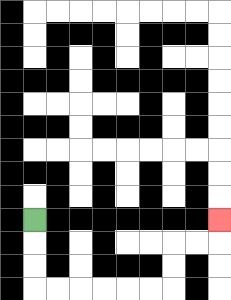{'start': '[1, 9]', 'end': '[9, 9]', 'path_directions': 'D,D,D,R,R,R,R,R,R,U,U,R,R,U', 'path_coordinates': '[[1, 9], [1, 10], [1, 11], [1, 12], [2, 12], [3, 12], [4, 12], [5, 12], [6, 12], [7, 12], [7, 11], [7, 10], [8, 10], [9, 10], [9, 9]]'}